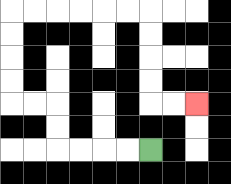{'start': '[6, 6]', 'end': '[8, 4]', 'path_directions': 'L,L,L,L,U,U,L,L,U,U,U,U,R,R,R,R,R,R,D,D,D,D,R,R', 'path_coordinates': '[[6, 6], [5, 6], [4, 6], [3, 6], [2, 6], [2, 5], [2, 4], [1, 4], [0, 4], [0, 3], [0, 2], [0, 1], [0, 0], [1, 0], [2, 0], [3, 0], [4, 0], [5, 0], [6, 0], [6, 1], [6, 2], [6, 3], [6, 4], [7, 4], [8, 4]]'}